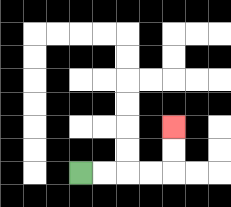{'start': '[3, 7]', 'end': '[7, 5]', 'path_directions': 'R,R,R,R,U,U', 'path_coordinates': '[[3, 7], [4, 7], [5, 7], [6, 7], [7, 7], [7, 6], [7, 5]]'}